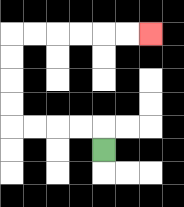{'start': '[4, 6]', 'end': '[6, 1]', 'path_directions': 'U,L,L,L,L,U,U,U,U,R,R,R,R,R,R', 'path_coordinates': '[[4, 6], [4, 5], [3, 5], [2, 5], [1, 5], [0, 5], [0, 4], [0, 3], [0, 2], [0, 1], [1, 1], [2, 1], [3, 1], [4, 1], [5, 1], [6, 1]]'}